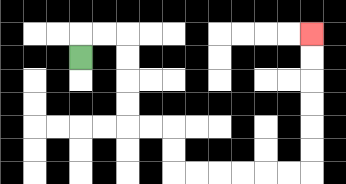{'start': '[3, 2]', 'end': '[13, 1]', 'path_directions': 'U,R,R,D,D,D,D,R,R,D,D,R,R,R,R,R,R,U,U,U,U,U,U', 'path_coordinates': '[[3, 2], [3, 1], [4, 1], [5, 1], [5, 2], [5, 3], [5, 4], [5, 5], [6, 5], [7, 5], [7, 6], [7, 7], [8, 7], [9, 7], [10, 7], [11, 7], [12, 7], [13, 7], [13, 6], [13, 5], [13, 4], [13, 3], [13, 2], [13, 1]]'}